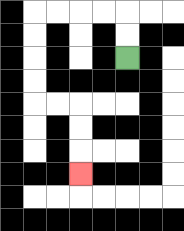{'start': '[5, 2]', 'end': '[3, 7]', 'path_directions': 'U,U,L,L,L,L,D,D,D,D,R,R,D,D,D', 'path_coordinates': '[[5, 2], [5, 1], [5, 0], [4, 0], [3, 0], [2, 0], [1, 0], [1, 1], [1, 2], [1, 3], [1, 4], [2, 4], [3, 4], [3, 5], [3, 6], [3, 7]]'}